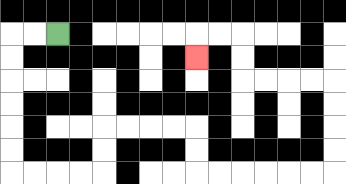{'start': '[2, 1]', 'end': '[8, 2]', 'path_directions': 'L,L,D,D,D,D,D,D,R,R,R,R,U,U,R,R,R,R,D,D,R,R,R,R,R,R,U,U,U,U,L,L,L,L,U,U,L,L,D', 'path_coordinates': '[[2, 1], [1, 1], [0, 1], [0, 2], [0, 3], [0, 4], [0, 5], [0, 6], [0, 7], [1, 7], [2, 7], [3, 7], [4, 7], [4, 6], [4, 5], [5, 5], [6, 5], [7, 5], [8, 5], [8, 6], [8, 7], [9, 7], [10, 7], [11, 7], [12, 7], [13, 7], [14, 7], [14, 6], [14, 5], [14, 4], [14, 3], [13, 3], [12, 3], [11, 3], [10, 3], [10, 2], [10, 1], [9, 1], [8, 1], [8, 2]]'}